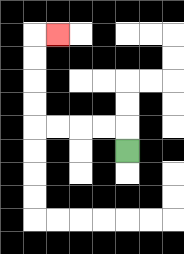{'start': '[5, 6]', 'end': '[2, 1]', 'path_directions': 'U,L,L,L,L,U,U,U,U,R', 'path_coordinates': '[[5, 6], [5, 5], [4, 5], [3, 5], [2, 5], [1, 5], [1, 4], [1, 3], [1, 2], [1, 1], [2, 1]]'}